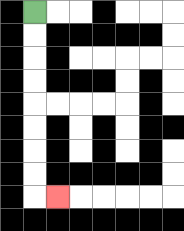{'start': '[1, 0]', 'end': '[2, 8]', 'path_directions': 'D,D,D,D,D,D,D,D,R', 'path_coordinates': '[[1, 0], [1, 1], [1, 2], [1, 3], [1, 4], [1, 5], [1, 6], [1, 7], [1, 8], [2, 8]]'}